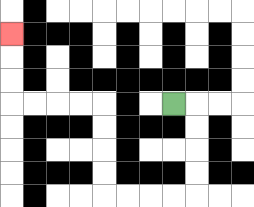{'start': '[7, 4]', 'end': '[0, 1]', 'path_directions': 'R,D,D,D,D,L,L,L,L,U,U,U,U,L,L,L,L,U,U,U', 'path_coordinates': '[[7, 4], [8, 4], [8, 5], [8, 6], [8, 7], [8, 8], [7, 8], [6, 8], [5, 8], [4, 8], [4, 7], [4, 6], [4, 5], [4, 4], [3, 4], [2, 4], [1, 4], [0, 4], [0, 3], [0, 2], [0, 1]]'}